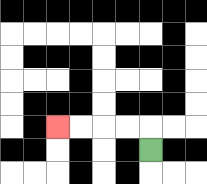{'start': '[6, 6]', 'end': '[2, 5]', 'path_directions': 'U,L,L,L,L', 'path_coordinates': '[[6, 6], [6, 5], [5, 5], [4, 5], [3, 5], [2, 5]]'}